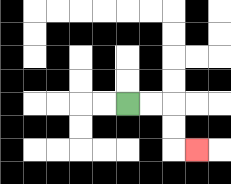{'start': '[5, 4]', 'end': '[8, 6]', 'path_directions': 'R,R,D,D,R', 'path_coordinates': '[[5, 4], [6, 4], [7, 4], [7, 5], [7, 6], [8, 6]]'}